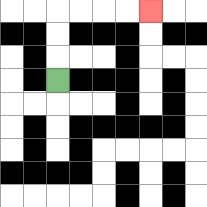{'start': '[2, 3]', 'end': '[6, 0]', 'path_directions': 'U,U,U,R,R,R,R', 'path_coordinates': '[[2, 3], [2, 2], [2, 1], [2, 0], [3, 0], [4, 0], [5, 0], [6, 0]]'}